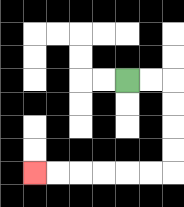{'start': '[5, 3]', 'end': '[1, 7]', 'path_directions': 'R,R,D,D,D,D,L,L,L,L,L,L', 'path_coordinates': '[[5, 3], [6, 3], [7, 3], [7, 4], [7, 5], [7, 6], [7, 7], [6, 7], [5, 7], [4, 7], [3, 7], [2, 7], [1, 7]]'}